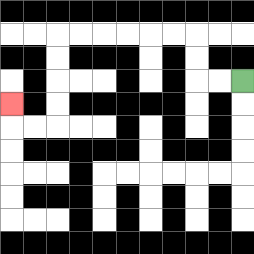{'start': '[10, 3]', 'end': '[0, 4]', 'path_directions': 'L,L,U,U,L,L,L,L,L,L,D,D,D,D,L,L,U', 'path_coordinates': '[[10, 3], [9, 3], [8, 3], [8, 2], [8, 1], [7, 1], [6, 1], [5, 1], [4, 1], [3, 1], [2, 1], [2, 2], [2, 3], [2, 4], [2, 5], [1, 5], [0, 5], [0, 4]]'}